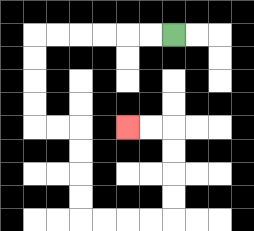{'start': '[7, 1]', 'end': '[5, 5]', 'path_directions': 'L,L,L,L,L,L,D,D,D,D,R,R,D,D,D,D,R,R,R,R,U,U,U,U,L,L', 'path_coordinates': '[[7, 1], [6, 1], [5, 1], [4, 1], [3, 1], [2, 1], [1, 1], [1, 2], [1, 3], [1, 4], [1, 5], [2, 5], [3, 5], [3, 6], [3, 7], [3, 8], [3, 9], [4, 9], [5, 9], [6, 9], [7, 9], [7, 8], [7, 7], [7, 6], [7, 5], [6, 5], [5, 5]]'}